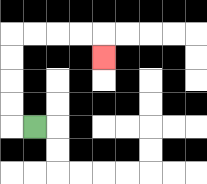{'start': '[1, 5]', 'end': '[4, 2]', 'path_directions': 'L,U,U,U,U,R,R,R,R,D', 'path_coordinates': '[[1, 5], [0, 5], [0, 4], [0, 3], [0, 2], [0, 1], [1, 1], [2, 1], [3, 1], [4, 1], [4, 2]]'}